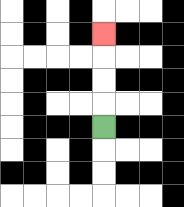{'start': '[4, 5]', 'end': '[4, 1]', 'path_directions': 'U,U,U,U', 'path_coordinates': '[[4, 5], [4, 4], [4, 3], [4, 2], [4, 1]]'}